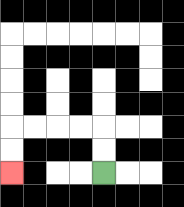{'start': '[4, 7]', 'end': '[0, 7]', 'path_directions': 'U,U,L,L,L,L,D,D', 'path_coordinates': '[[4, 7], [4, 6], [4, 5], [3, 5], [2, 5], [1, 5], [0, 5], [0, 6], [0, 7]]'}